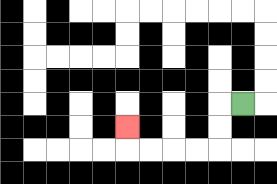{'start': '[10, 4]', 'end': '[5, 5]', 'path_directions': 'L,D,D,L,L,L,L,U', 'path_coordinates': '[[10, 4], [9, 4], [9, 5], [9, 6], [8, 6], [7, 6], [6, 6], [5, 6], [5, 5]]'}